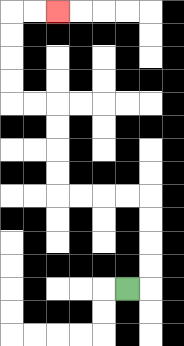{'start': '[5, 12]', 'end': '[2, 0]', 'path_directions': 'R,U,U,U,U,L,L,L,L,U,U,U,U,L,L,U,U,U,U,R,R', 'path_coordinates': '[[5, 12], [6, 12], [6, 11], [6, 10], [6, 9], [6, 8], [5, 8], [4, 8], [3, 8], [2, 8], [2, 7], [2, 6], [2, 5], [2, 4], [1, 4], [0, 4], [0, 3], [0, 2], [0, 1], [0, 0], [1, 0], [2, 0]]'}